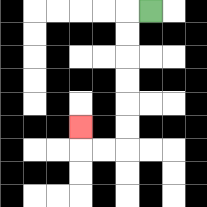{'start': '[6, 0]', 'end': '[3, 5]', 'path_directions': 'L,D,D,D,D,D,D,L,L,U', 'path_coordinates': '[[6, 0], [5, 0], [5, 1], [5, 2], [5, 3], [5, 4], [5, 5], [5, 6], [4, 6], [3, 6], [3, 5]]'}